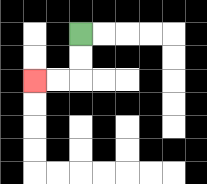{'start': '[3, 1]', 'end': '[1, 3]', 'path_directions': 'D,D,L,L', 'path_coordinates': '[[3, 1], [3, 2], [3, 3], [2, 3], [1, 3]]'}